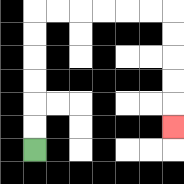{'start': '[1, 6]', 'end': '[7, 5]', 'path_directions': 'U,U,U,U,U,U,R,R,R,R,R,R,D,D,D,D,D', 'path_coordinates': '[[1, 6], [1, 5], [1, 4], [1, 3], [1, 2], [1, 1], [1, 0], [2, 0], [3, 0], [4, 0], [5, 0], [6, 0], [7, 0], [7, 1], [7, 2], [7, 3], [7, 4], [7, 5]]'}